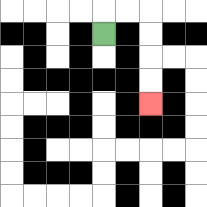{'start': '[4, 1]', 'end': '[6, 4]', 'path_directions': 'U,R,R,D,D,D,D', 'path_coordinates': '[[4, 1], [4, 0], [5, 0], [6, 0], [6, 1], [6, 2], [6, 3], [6, 4]]'}